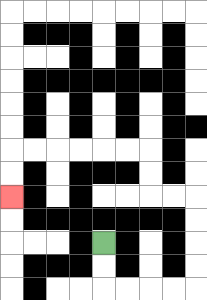{'start': '[4, 10]', 'end': '[0, 8]', 'path_directions': 'D,D,R,R,R,R,U,U,U,U,L,L,U,U,L,L,L,L,L,L,D,D', 'path_coordinates': '[[4, 10], [4, 11], [4, 12], [5, 12], [6, 12], [7, 12], [8, 12], [8, 11], [8, 10], [8, 9], [8, 8], [7, 8], [6, 8], [6, 7], [6, 6], [5, 6], [4, 6], [3, 6], [2, 6], [1, 6], [0, 6], [0, 7], [0, 8]]'}